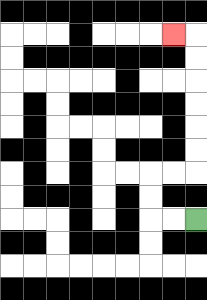{'start': '[8, 9]', 'end': '[7, 1]', 'path_directions': 'L,L,U,U,R,R,U,U,U,U,U,U,L', 'path_coordinates': '[[8, 9], [7, 9], [6, 9], [6, 8], [6, 7], [7, 7], [8, 7], [8, 6], [8, 5], [8, 4], [8, 3], [8, 2], [8, 1], [7, 1]]'}